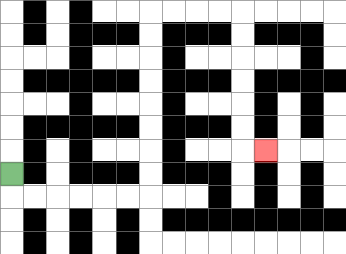{'start': '[0, 7]', 'end': '[11, 6]', 'path_directions': 'D,R,R,R,R,R,R,U,U,U,U,U,U,U,U,R,R,R,R,D,D,D,D,D,D,R', 'path_coordinates': '[[0, 7], [0, 8], [1, 8], [2, 8], [3, 8], [4, 8], [5, 8], [6, 8], [6, 7], [6, 6], [6, 5], [6, 4], [6, 3], [6, 2], [6, 1], [6, 0], [7, 0], [8, 0], [9, 0], [10, 0], [10, 1], [10, 2], [10, 3], [10, 4], [10, 5], [10, 6], [11, 6]]'}